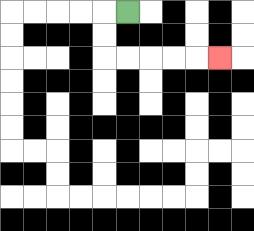{'start': '[5, 0]', 'end': '[9, 2]', 'path_directions': 'L,D,D,R,R,R,R,R', 'path_coordinates': '[[5, 0], [4, 0], [4, 1], [4, 2], [5, 2], [6, 2], [7, 2], [8, 2], [9, 2]]'}